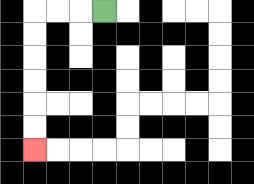{'start': '[4, 0]', 'end': '[1, 6]', 'path_directions': 'L,L,L,D,D,D,D,D,D', 'path_coordinates': '[[4, 0], [3, 0], [2, 0], [1, 0], [1, 1], [1, 2], [1, 3], [1, 4], [1, 5], [1, 6]]'}